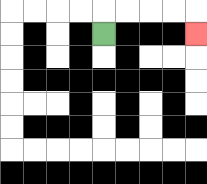{'start': '[4, 1]', 'end': '[8, 1]', 'path_directions': 'U,R,R,R,R,D', 'path_coordinates': '[[4, 1], [4, 0], [5, 0], [6, 0], [7, 0], [8, 0], [8, 1]]'}